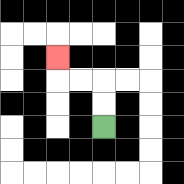{'start': '[4, 5]', 'end': '[2, 2]', 'path_directions': 'U,U,L,L,U', 'path_coordinates': '[[4, 5], [4, 4], [4, 3], [3, 3], [2, 3], [2, 2]]'}